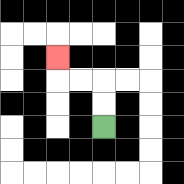{'start': '[4, 5]', 'end': '[2, 2]', 'path_directions': 'U,U,L,L,U', 'path_coordinates': '[[4, 5], [4, 4], [4, 3], [3, 3], [2, 3], [2, 2]]'}